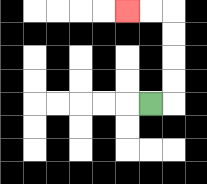{'start': '[6, 4]', 'end': '[5, 0]', 'path_directions': 'R,U,U,U,U,L,L', 'path_coordinates': '[[6, 4], [7, 4], [7, 3], [7, 2], [7, 1], [7, 0], [6, 0], [5, 0]]'}